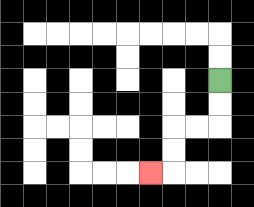{'start': '[9, 3]', 'end': '[6, 7]', 'path_directions': 'D,D,L,L,D,D,L', 'path_coordinates': '[[9, 3], [9, 4], [9, 5], [8, 5], [7, 5], [7, 6], [7, 7], [6, 7]]'}